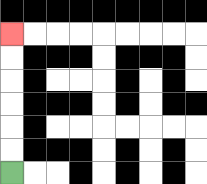{'start': '[0, 7]', 'end': '[0, 1]', 'path_directions': 'U,U,U,U,U,U', 'path_coordinates': '[[0, 7], [0, 6], [0, 5], [0, 4], [0, 3], [0, 2], [0, 1]]'}